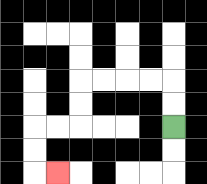{'start': '[7, 5]', 'end': '[2, 7]', 'path_directions': 'U,U,L,L,L,L,D,D,L,L,D,D,R', 'path_coordinates': '[[7, 5], [7, 4], [7, 3], [6, 3], [5, 3], [4, 3], [3, 3], [3, 4], [3, 5], [2, 5], [1, 5], [1, 6], [1, 7], [2, 7]]'}